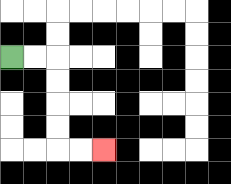{'start': '[0, 2]', 'end': '[4, 6]', 'path_directions': 'R,R,D,D,D,D,R,R', 'path_coordinates': '[[0, 2], [1, 2], [2, 2], [2, 3], [2, 4], [2, 5], [2, 6], [3, 6], [4, 6]]'}